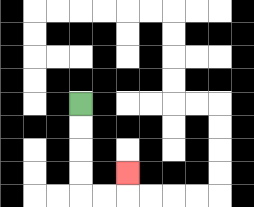{'start': '[3, 4]', 'end': '[5, 7]', 'path_directions': 'D,D,D,D,R,R,U', 'path_coordinates': '[[3, 4], [3, 5], [3, 6], [3, 7], [3, 8], [4, 8], [5, 8], [5, 7]]'}